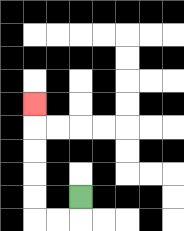{'start': '[3, 8]', 'end': '[1, 4]', 'path_directions': 'D,L,L,U,U,U,U,U', 'path_coordinates': '[[3, 8], [3, 9], [2, 9], [1, 9], [1, 8], [1, 7], [1, 6], [1, 5], [1, 4]]'}